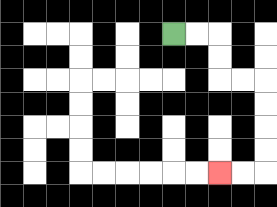{'start': '[7, 1]', 'end': '[9, 7]', 'path_directions': 'R,R,D,D,R,R,D,D,D,D,L,L', 'path_coordinates': '[[7, 1], [8, 1], [9, 1], [9, 2], [9, 3], [10, 3], [11, 3], [11, 4], [11, 5], [11, 6], [11, 7], [10, 7], [9, 7]]'}